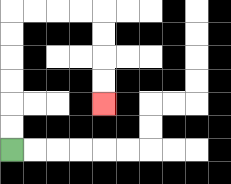{'start': '[0, 6]', 'end': '[4, 4]', 'path_directions': 'U,U,U,U,U,U,R,R,R,R,D,D,D,D', 'path_coordinates': '[[0, 6], [0, 5], [0, 4], [0, 3], [0, 2], [0, 1], [0, 0], [1, 0], [2, 0], [3, 0], [4, 0], [4, 1], [4, 2], [4, 3], [4, 4]]'}